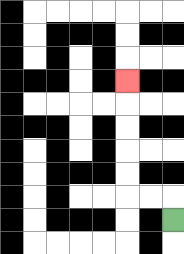{'start': '[7, 9]', 'end': '[5, 3]', 'path_directions': 'U,L,L,U,U,U,U,U', 'path_coordinates': '[[7, 9], [7, 8], [6, 8], [5, 8], [5, 7], [5, 6], [5, 5], [5, 4], [5, 3]]'}